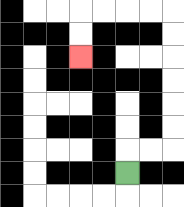{'start': '[5, 7]', 'end': '[3, 2]', 'path_directions': 'U,R,R,U,U,U,U,U,U,L,L,L,L,D,D', 'path_coordinates': '[[5, 7], [5, 6], [6, 6], [7, 6], [7, 5], [7, 4], [7, 3], [7, 2], [7, 1], [7, 0], [6, 0], [5, 0], [4, 0], [3, 0], [3, 1], [3, 2]]'}